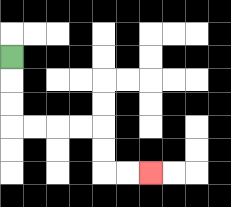{'start': '[0, 2]', 'end': '[6, 7]', 'path_directions': 'D,D,D,R,R,R,R,D,D,R,R', 'path_coordinates': '[[0, 2], [0, 3], [0, 4], [0, 5], [1, 5], [2, 5], [3, 5], [4, 5], [4, 6], [4, 7], [5, 7], [6, 7]]'}